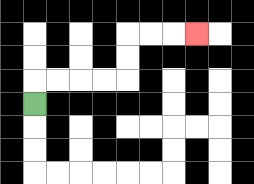{'start': '[1, 4]', 'end': '[8, 1]', 'path_directions': 'U,R,R,R,R,U,U,R,R,R', 'path_coordinates': '[[1, 4], [1, 3], [2, 3], [3, 3], [4, 3], [5, 3], [5, 2], [5, 1], [6, 1], [7, 1], [8, 1]]'}